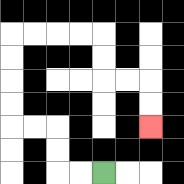{'start': '[4, 7]', 'end': '[6, 5]', 'path_directions': 'L,L,U,U,L,L,U,U,U,U,R,R,R,R,D,D,R,R,D,D', 'path_coordinates': '[[4, 7], [3, 7], [2, 7], [2, 6], [2, 5], [1, 5], [0, 5], [0, 4], [0, 3], [0, 2], [0, 1], [1, 1], [2, 1], [3, 1], [4, 1], [4, 2], [4, 3], [5, 3], [6, 3], [6, 4], [6, 5]]'}